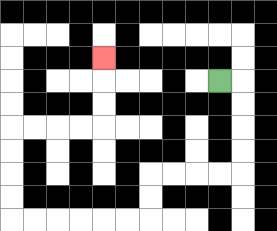{'start': '[9, 3]', 'end': '[4, 2]', 'path_directions': 'R,D,D,D,D,L,L,L,L,D,D,L,L,L,L,L,L,U,U,U,U,R,R,R,R,U,U,U', 'path_coordinates': '[[9, 3], [10, 3], [10, 4], [10, 5], [10, 6], [10, 7], [9, 7], [8, 7], [7, 7], [6, 7], [6, 8], [6, 9], [5, 9], [4, 9], [3, 9], [2, 9], [1, 9], [0, 9], [0, 8], [0, 7], [0, 6], [0, 5], [1, 5], [2, 5], [3, 5], [4, 5], [4, 4], [4, 3], [4, 2]]'}